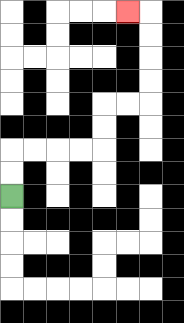{'start': '[0, 8]', 'end': '[5, 0]', 'path_directions': 'U,U,R,R,R,R,U,U,R,R,U,U,U,U,L', 'path_coordinates': '[[0, 8], [0, 7], [0, 6], [1, 6], [2, 6], [3, 6], [4, 6], [4, 5], [4, 4], [5, 4], [6, 4], [6, 3], [6, 2], [6, 1], [6, 0], [5, 0]]'}